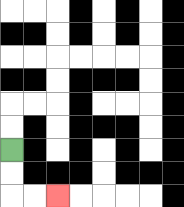{'start': '[0, 6]', 'end': '[2, 8]', 'path_directions': 'D,D,R,R', 'path_coordinates': '[[0, 6], [0, 7], [0, 8], [1, 8], [2, 8]]'}